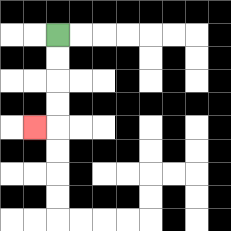{'start': '[2, 1]', 'end': '[1, 5]', 'path_directions': 'D,D,D,D,L', 'path_coordinates': '[[2, 1], [2, 2], [2, 3], [2, 4], [2, 5], [1, 5]]'}